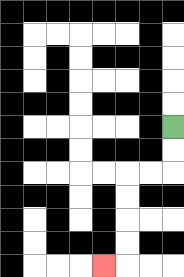{'start': '[7, 5]', 'end': '[4, 11]', 'path_directions': 'D,D,L,L,D,D,D,D,L', 'path_coordinates': '[[7, 5], [7, 6], [7, 7], [6, 7], [5, 7], [5, 8], [5, 9], [5, 10], [5, 11], [4, 11]]'}